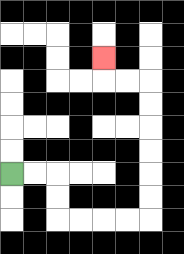{'start': '[0, 7]', 'end': '[4, 2]', 'path_directions': 'R,R,D,D,R,R,R,R,U,U,U,U,U,U,L,L,U', 'path_coordinates': '[[0, 7], [1, 7], [2, 7], [2, 8], [2, 9], [3, 9], [4, 9], [5, 9], [6, 9], [6, 8], [6, 7], [6, 6], [6, 5], [6, 4], [6, 3], [5, 3], [4, 3], [4, 2]]'}